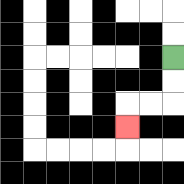{'start': '[7, 2]', 'end': '[5, 5]', 'path_directions': 'D,D,L,L,D', 'path_coordinates': '[[7, 2], [7, 3], [7, 4], [6, 4], [5, 4], [5, 5]]'}